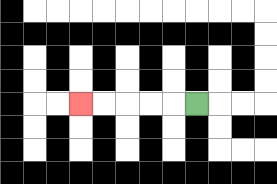{'start': '[8, 4]', 'end': '[3, 4]', 'path_directions': 'L,L,L,L,L', 'path_coordinates': '[[8, 4], [7, 4], [6, 4], [5, 4], [4, 4], [3, 4]]'}